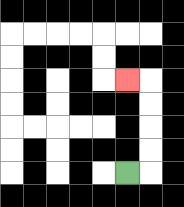{'start': '[5, 7]', 'end': '[5, 3]', 'path_directions': 'R,U,U,U,U,L', 'path_coordinates': '[[5, 7], [6, 7], [6, 6], [6, 5], [6, 4], [6, 3], [5, 3]]'}